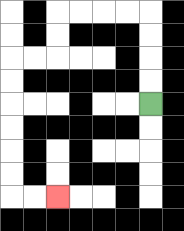{'start': '[6, 4]', 'end': '[2, 8]', 'path_directions': 'U,U,U,U,L,L,L,L,D,D,L,L,D,D,D,D,D,D,R,R', 'path_coordinates': '[[6, 4], [6, 3], [6, 2], [6, 1], [6, 0], [5, 0], [4, 0], [3, 0], [2, 0], [2, 1], [2, 2], [1, 2], [0, 2], [0, 3], [0, 4], [0, 5], [0, 6], [0, 7], [0, 8], [1, 8], [2, 8]]'}